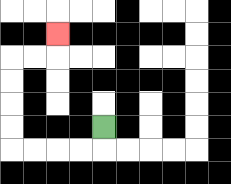{'start': '[4, 5]', 'end': '[2, 1]', 'path_directions': 'D,L,L,L,L,U,U,U,U,R,R,U', 'path_coordinates': '[[4, 5], [4, 6], [3, 6], [2, 6], [1, 6], [0, 6], [0, 5], [0, 4], [0, 3], [0, 2], [1, 2], [2, 2], [2, 1]]'}